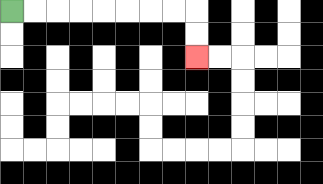{'start': '[0, 0]', 'end': '[8, 2]', 'path_directions': 'R,R,R,R,R,R,R,R,D,D', 'path_coordinates': '[[0, 0], [1, 0], [2, 0], [3, 0], [4, 0], [5, 0], [6, 0], [7, 0], [8, 0], [8, 1], [8, 2]]'}